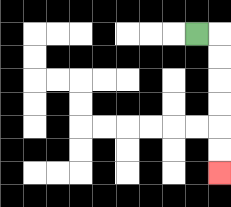{'start': '[8, 1]', 'end': '[9, 7]', 'path_directions': 'R,D,D,D,D,D,D', 'path_coordinates': '[[8, 1], [9, 1], [9, 2], [9, 3], [9, 4], [9, 5], [9, 6], [9, 7]]'}